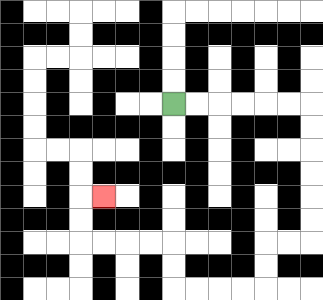{'start': '[7, 4]', 'end': '[4, 8]', 'path_directions': 'R,R,R,R,R,R,D,D,D,D,D,D,L,L,D,D,L,L,L,L,U,U,L,L,L,L,U,U,R', 'path_coordinates': '[[7, 4], [8, 4], [9, 4], [10, 4], [11, 4], [12, 4], [13, 4], [13, 5], [13, 6], [13, 7], [13, 8], [13, 9], [13, 10], [12, 10], [11, 10], [11, 11], [11, 12], [10, 12], [9, 12], [8, 12], [7, 12], [7, 11], [7, 10], [6, 10], [5, 10], [4, 10], [3, 10], [3, 9], [3, 8], [4, 8]]'}